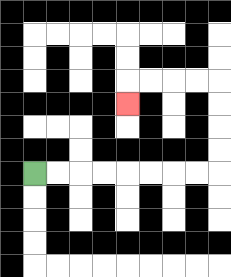{'start': '[1, 7]', 'end': '[5, 4]', 'path_directions': 'R,R,R,R,R,R,R,R,U,U,U,U,L,L,L,L,D', 'path_coordinates': '[[1, 7], [2, 7], [3, 7], [4, 7], [5, 7], [6, 7], [7, 7], [8, 7], [9, 7], [9, 6], [9, 5], [9, 4], [9, 3], [8, 3], [7, 3], [6, 3], [5, 3], [5, 4]]'}